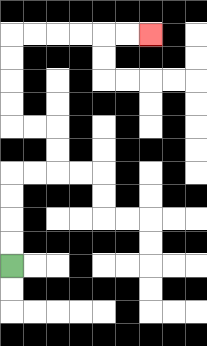{'start': '[0, 11]', 'end': '[6, 1]', 'path_directions': 'U,U,U,U,R,R,U,U,L,L,U,U,U,U,R,R,R,R,R,R', 'path_coordinates': '[[0, 11], [0, 10], [0, 9], [0, 8], [0, 7], [1, 7], [2, 7], [2, 6], [2, 5], [1, 5], [0, 5], [0, 4], [0, 3], [0, 2], [0, 1], [1, 1], [2, 1], [3, 1], [4, 1], [5, 1], [6, 1]]'}